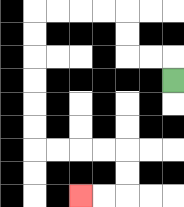{'start': '[7, 3]', 'end': '[3, 8]', 'path_directions': 'U,L,L,U,U,L,L,L,L,D,D,D,D,D,D,R,R,R,R,D,D,L,L', 'path_coordinates': '[[7, 3], [7, 2], [6, 2], [5, 2], [5, 1], [5, 0], [4, 0], [3, 0], [2, 0], [1, 0], [1, 1], [1, 2], [1, 3], [1, 4], [1, 5], [1, 6], [2, 6], [3, 6], [4, 6], [5, 6], [5, 7], [5, 8], [4, 8], [3, 8]]'}